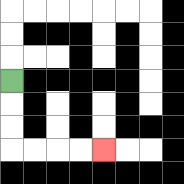{'start': '[0, 3]', 'end': '[4, 6]', 'path_directions': 'D,D,D,R,R,R,R', 'path_coordinates': '[[0, 3], [0, 4], [0, 5], [0, 6], [1, 6], [2, 6], [3, 6], [4, 6]]'}